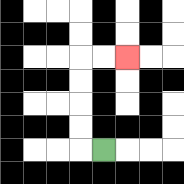{'start': '[4, 6]', 'end': '[5, 2]', 'path_directions': 'L,U,U,U,U,R,R', 'path_coordinates': '[[4, 6], [3, 6], [3, 5], [3, 4], [3, 3], [3, 2], [4, 2], [5, 2]]'}